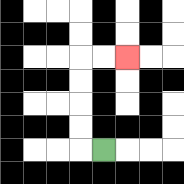{'start': '[4, 6]', 'end': '[5, 2]', 'path_directions': 'L,U,U,U,U,R,R', 'path_coordinates': '[[4, 6], [3, 6], [3, 5], [3, 4], [3, 3], [3, 2], [4, 2], [5, 2]]'}